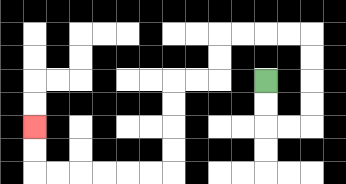{'start': '[11, 3]', 'end': '[1, 5]', 'path_directions': 'D,D,R,R,U,U,U,U,L,L,L,L,D,D,L,L,D,D,D,D,L,L,L,L,L,L,U,U', 'path_coordinates': '[[11, 3], [11, 4], [11, 5], [12, 5], [13, 5], [13, 4], [13, 3], [13, 2], [13, 1], [12, 1], [11, 1], [10, 1], [9, 1], [9, 2], [9, 3], [8, 3], [7, 3], [7, 4], [7, 5], [7, 6], [7, 7], [6, 7], [5, 7], [4, 7], [3, 7], [2, 7], [1, 7], [1, 6], [1, 5]]'}